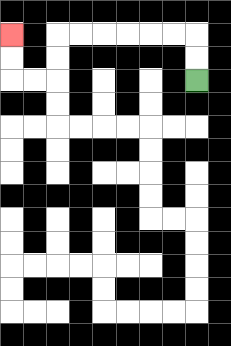{'start': '[8, 3]', 'end': '[0, 1]', 'path_directions': 'U,U,L,L,L,L,L,L,D,D,L,L,U,U', 'path_coordinates': '[[8, 3], [8, 2], [8, 1], [7, 1], [6, 1], [5, 1], [4, 1], [3, 1], [2, 1], [2, 2], [2, 3], [1, 3], [0, 3], [0, 2], [0, 1]]'}